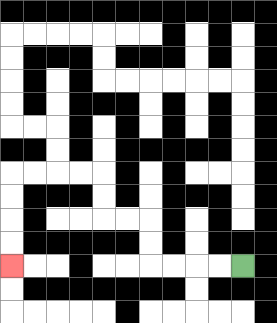{'start': '[10, 11]', 'end': '[0, 11]', 'path_directions': 'L,L,L,L,U,U,L,L,U,U,L,L,L,L,D,D,D,D', 'path_coordinates': '[[10, 11], [9, 11], [8, 11], [7, 11], [6, 11], [6, 10], [6, 9], [5, 9], [4, 9], [4, 8], [4, 7], [3, 7], [2, 7], [1, 7], [0, 7], [0, 8], [0, 9], [0, 10], [0, 11]]'}